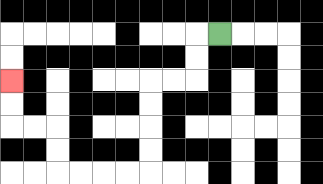{'start': '[9, 1]', 'end': '[0, 3]', 'path_directions': 'L,D,D,L,L,D,D,D,D,L,L,L,L,U,U,L,L,U,U', 'path_coordinates': '[[9, 1], [8, 1], [8, 2], [8, 3], [7, 3], [6, 3], [6, 4], [6, 5], [6, 6], [6, 7], [5, 7], [4, 7], [3, 7], [2, 7], [2, 6], [2, 5], [1, 5], [0, 5], [0, 4], [0, 3]]'}